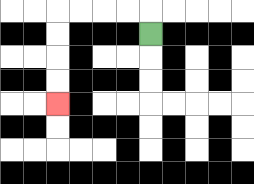{'start': '[6, 1]', 'end': '[2, 4]', 'path_directions': 'U,L,L,L,L,D,D,D,D', 'path_coordinates': '[[6, 1], [6, 0], [5, 0], [4, 0], [3, 0], [2, 0], [2, 1], [2, 2], [2, 3], [2, 4]]'}